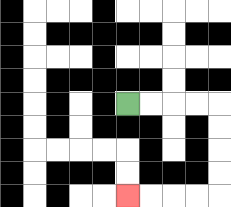{'start': '[5, 4]', 'end': '[5, 8]', 'path_directions': 'R,R,R,R,D,D,D,D,L,L,L,L', 'path_coordinates': '[[5, 4], [6, 4], [7, 4], [8, 4], [9, 4], [9, 5], [9, 6], [9, 7], [9, 8], [8, 8], [7, 8], [6, 8], [5, 8]]'}